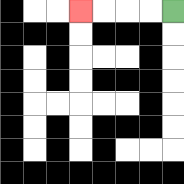{'start': '[7, 0]', 'end': '[3, 0]', 'path_directions': 'L,L,L,L', 'path_coordinates': '[[7, 0], [6, 0], [5, 0], [4, 0], [3, 0]]'}